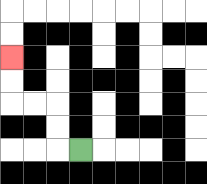{'start': '[3, 6]', 'end': '[0, 2]', 'path_directions': 'L,U,U,L,L,U,U', 'path_coordinates': '[[3, 6], [2, 6], [2, 5], [2, 4], [1, 4], [0, 4], [0, 3], [0, 2]]'}